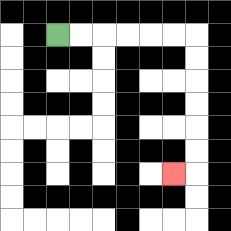{'start': '[2, 1]', 'end': '[7, 7]', 'path_directions': 'R,R,R,R,R,R,D,D,D,D,D,D,L', 'path_coordinates': '[[2, 1], [3, 1], [4, 1], [5, 1], [6, 1], [7, 1], [8, 1], [8, 2], [8, 3], [8, 4], [8, 5], [8, 6], [8, 7], [7, 7]]'}